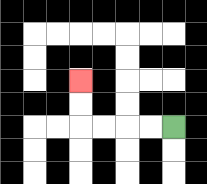{'start': '[7, 5]', 'end': '[3, 3]', 'path_directions': 'L,L,L,L,U,U', 'path_coordinates': '[[7, 5], [6, 5], [5, 5], [4, 5], [3, 5], [3, 4], [3, 3]]'}